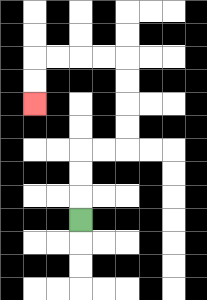{'start': '[3, 9]', 'end': '[1, 4]', 'path_directions': 'U,U,U,R,R,U,U,U,U,L,L,L,L,D,D', 'path_coordinates': '[[3, 9], [3, 8], [3, 7], [3, 6], [4, 6], [5, 6], [5, 5], [5, 4], [5, 3], [5, 2], [4, 2], [3, 2], [2, 2], [1, 2], [1, 3], [1, 4]]'}